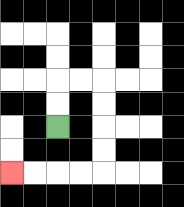{'start': '[2, 5]', 'end': '[0, 7]', 'path_directions': 'U,U,R,R,D,D,D,D,L,L,L,L', 'path_coordinates': '[[2, 5], [2, 4], [2, 3], [3, 3], [4, 3], [4, 4], [4, 5], [4, 6], [4, 7], [3, 7], [2, 7], [1, 7], [0, 7]]'}